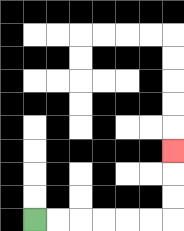{'start': '[1, 9]', 'end': '[7, 6]', 'path_directions': 'R,R,R,R,R,R,U,U,U', 'path_coordinates': '[[1, 9], [2, 9], [3, 9], [4, 9], [5, 9], [6, 9], [7, 9], [7, 8], [7, 7], [7, 6]]'}